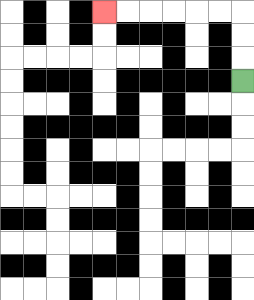{'start': '[10, 3]', 'end': '[4, 0]', 'path_directions': 'U,U,U,L,L,L,L,L,L', 'path_coordinates': '[[10, 3], [10, 2], [10, 1], [10, 0], [9, 0], [8, 0], [7, 0], [6, 0], [5, 0], [4, 0]]'}